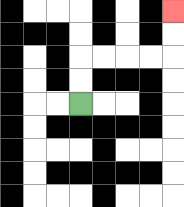{'start': '[3, 4]', 'end': '[7, 0]', 'path_directions': 'U,U,R,R,R,R,U,U', 'path_coordinates': '[[3, 4], [3, 3], [3, 2], [4, 2], [5, 2], [6, 2], [7, 2], [7, 1], [7, 0]]'}